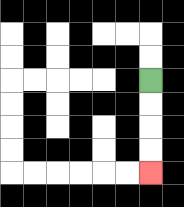{'start': '[6, 3]', 'end': '[6, 7]', 'path_directions': 'D,D,D,D', 'path_coordinates': '[[6, 3], [6, 4], [6, 5], [6, 6], [6, 7]]'}